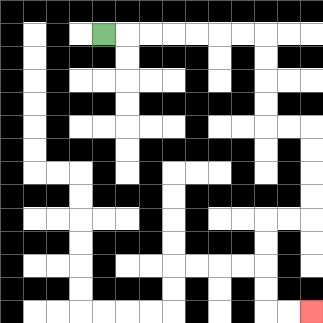{'start': '[4, 1]', 'end': '[13, 13]', 'path_directions': 'R,R,R,R,R,R,R,D,D,D,D,R,R,D,D,D,D,L,L,D,D,D,D,R,R', 'path_coordinates': '[[4, 1], [5, 1], [6, 1], [7, 1], [8, 1], [9, 1], [10, 1], [11, 1], [11, 2], [11, 3], [11, 4], [11, 5], [12, 5], [13, 5], [13, 6], [13, 7], [13, 8], [13, 9], [12, 9], [11, 9], [11, 10], [11, 11], [11, 12], [11, 13], [12, 13], [13, 13]]'}